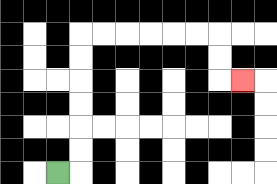{'start': '[2, 7]', 'end': '[10, 3]', 'path_directions': 'R,U,U,U,U,U,U,R,R,R,R,R,R,D,D,R', 'path_coordinates': '[[2, 7], [3, 7], [3, 6], [3, 5], [3, 4], [3, 3], [3, 2], [3, 1], [4, 1], [5, 1], [6, 1], [7, 1], [8, 1], [9, 1], [9, 2], [9, 3], [10, 3]]'}